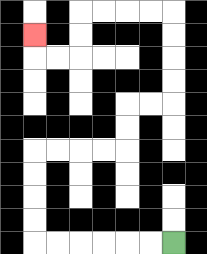{'start': '[7, 10]', 'end': '[1, 1]', 'path_directions': 'L,L,L,L,L,L,U,U,U,U,R,R,R,R,U,U,R,R,U,U,U,U,L,L,L,L,D,D,L,L,U', 'path_coordinates': '[[7, 10], [6, 10], [5, 10], [4, 10], [3, 10], [2, 10], [1, 10], [1, 9], [1, 8], [1, 7], [1, 6], [2, 6], [3, 6], [4, 6], [5, 6], [5, 5], [5, 4], [6, 4], [7, 4], [7, 3], [7, 2], [7, 1], [7, 0], [6, 0], [5, 0], [4, 0], [3, 0], [3, 1], [3, 2], [2, 2], [1, 2], [1, 1]]'}